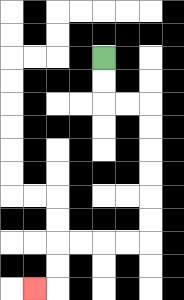{'start': '[4, 2]', 'end': '[1, 12]', 'path_directions': 'D,D,R,R,D,D,D,D,D,D,L,L,L,L,D,D,L', 'path_coordinates': '[[4, 2], [4, 3], [4, 4], [5, 4], [6, 4], [6, 5], [6, 6], [6, 7], [6, 8], [6, 9], [6, 10], [5, 10], [4, 10], [3, 10], [2, 10], [2, 11], [2, 12], [1, 12]]'}